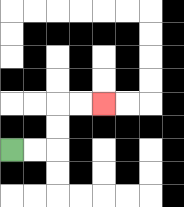{'start': '[0, 6]', 'end': '[4, 4]', 'path_directions': 'R,R,U,U,R,R', 'path_coordinates': '[[0, 6], [1, 6], [2, 6], [2, 5], [2, 4], [3, 4], [4, 4]]'}